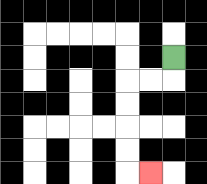{'start': '[7, 2]', 'end': '[6, 7]', 'path_directions': 'D,L,L,D,D,D,D,R', 'path_coordinates': '[[7, 2], [7, 3], [6, 3], [5, 3], [5, 4], [5, 5], [5, 6], [5, 7], [6, 7]]'}